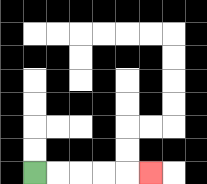{'start': '[1, 7]', 'end': '[6, 7]', 'path_directions': 'R,R,R,R,R', 'path_coordinates': '[[1, 7], [2, 7], [3, 7], [4, 7], [5, 7], [6, 7]]'}